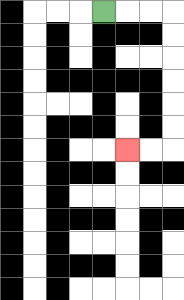{'start': '[4, 0]', 'end': '[5, 6]', 'path_directions': 'R,R,R,D,D,D,D,D,D,L,L', 'path_coordinates': '[[4, 0], [5, 0], [6, 0], [7, 0], [7, 1], [7, 2], [7, 3], [7, 4], [7, 5], [7, 6], [6, 6], [5, 6]]'}